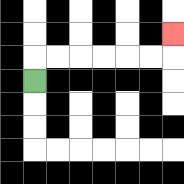{'start': '[1, 3]', 'end': '[7, 1]', 'path_directions': 'U,R,R,R,R,R,R,U', 'path_coordinates': '[[1, 3], [1, 2], [2, 2], [3, 2], [4, 2], [5, 2], [6, 2], [7, 2], [7, 1]]'}